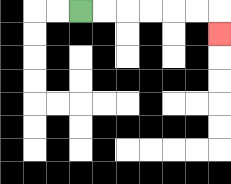{'start': '[3, 0]', 'end': '[9, 1]', 'path_directions': 'R,R,R,R,R,R,D', 'path_coordinates': '[[3, 0], [4, 0], [5, 0], [6, 0], [7, 0], [8, 0], [9, 0], [9, 1]]'}